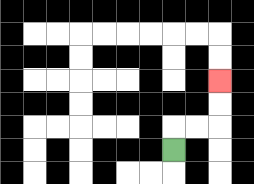{'start': '[7, 6]', 'end': '[9, 3]', 'path_directions': 'U,R,R,U,U', 'path_coordinates': '[[7, 6], [7, 5], [8, 5], [9, 5], [9, 4], [9, 3]]'}